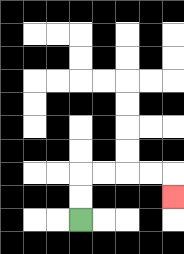{'start': '[3, 9]', 'end': '[7, 8]', 'path_directions': 'U,U,R,R,R,R,D', 'path_coordinates': '[[3, 9], [3, 8], [3, 7], [4, 7], [5, 7], [6, 7], [7, 7], [7, 8]]'}